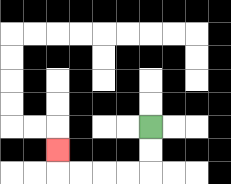{'start': '[6, 5]', 'end': '[2, 6]', 'path_directions': 'D,D,L,L,L,L,U', 'path_coordinates': '[[6, 5], [6, 6], [6, 7], [5, 7], [4, 7], [3, 7], [2, 7], [2, 6]]'}